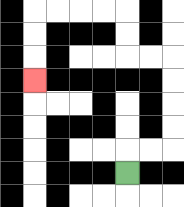{'start': '[5, 7]', 'end': '[1, 3]', 'path_directions': 'U,R,R,U,U,U,U,L,L,U,U,L,L,L,L,D,D,D', 'path_coordinates': '[[5, 7], [5, 6], [6, 6], [7, 6], [7, 5], [7, 4], [7, 3], [7, 2], [6, 2], [5, 2], [5, 1], [5, 0], [4, 0], [3, 0], [2, 0], [1, 0], [1, 1], [1, 2], [1, 3]]'}